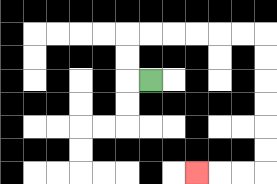{'start': '[6, 3]', 'end': '[8, 7]', 'path_directions': 'L,U,U,R,R,R,R,R,R,D,D,D,D,D,D,L,L,L', 'path_coordinates': '[[6, 3], [5, 3], [5, 2], [5, 1], [6, 1], [7, 1], [8, 1], [9, 1], [10, 1], [11, 1], [11, 2], [11, 3], [11, 4], [11, 5], [11, 6], [11, 7], [10, 7], [9, 7], [8, 7]]'}